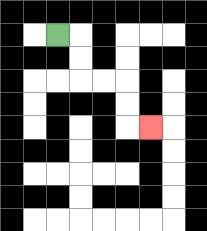{'start': '[2, 1]', 'end': '[6, 5]', 'path_directions': 'R,D,D,R,R,D,D,R', 'path_coordinates': '[[2, 1], [3, 1], [3, 2], [3, 3], [4, 3], [5, 3], [5, 4], [5, 5], [6, 5]]'}